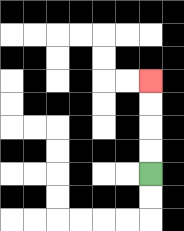{'start': '[6, 7]', 'end': '[6, 3]', 'path_directions': 'U,U,U,U', 'path_coordinates': '[[6, 7], [6, 6], [6, 5], [6, 4], [6, 3]]'}